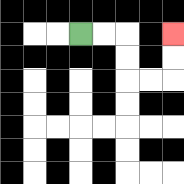{'start': '[3, 1]', 'end': '[7, 1]', 'path_directions': 'R,R,D,D,R,R,U,U', 'path_coordinates': '[[3, 1], [4, 1], [5, 1], [5, 2], [5, 3], [6, 3], [7, 3], [7, 2], [7, 1]]'}